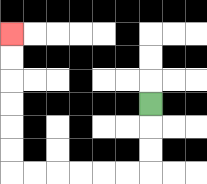{'start': '[6, 4]', 'end': '[0, 1]', 'path_directions': 'D,D,D,L,L,L,L,L,L,U,U,U,U,U,U', 'path_coordinates': '[[6, 4], [6, 5], [6, 6], [6, 7], [5, 7], [4, 7], [3, 7], [2, 7], [1, 7], [0, 7], [0, 6], [0, 5], [0, 4], [0, 3], [0, 2], [0, 1]]'}